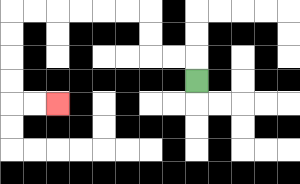{'start': '[8, 3]', 'end': '[2, 4]', 'path_directions': 'U,L,L,U,U,L,L,L,L,L,L,D,D,D,D,R,R', 'path_coordinates': '[[8, 3], [8, 2], [7, 2], [6, 2], [6, 1], [6, 0], [5, 0], [4, 0], [3, 0], [2, 0], [1, 0], [0, 0], [0, 1], [0, 2], [0, 3], [0, 4], [1, 4], [2, 4]]'}